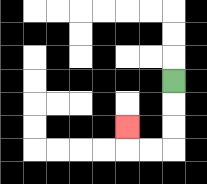{'start': '[7, 3]', 'end': '[5, 5]', 'path_directions': 'D,D,D,L,L,U', 'path_coordinates': '[[7, 3], [7, 4], [7, 5], [7, 6], [6, 6], [5, 6], [5, 5]]'}